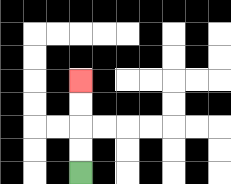{'start': '[3, 7]', 'end': '[3, 3]', 'path_directions': 'U,U,U,U', 'path_coordinates': '[[3, 7], [3, 6], [3, 5], [3, 4], [3, 3]]'}